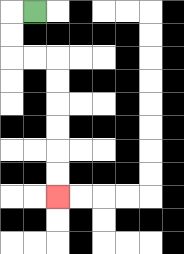{'start': '[1, 0]', 'end': '[2, 8]', 'path_directions': 'L,D,D,R,R,D,D,D,D,D,D', 'path_coordinates': '[[1, 0], [0, 0], [0, 1], [0, 2], [1, 2], [2, 2], [2, 3], [2, 4], [2, 5], [2, 6], [2, 7], [2, 8]]'}